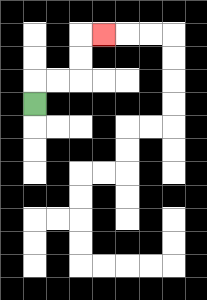{'start': '[1, 4]', 'end': '[4, 1]', 'path_directions': 'U,R,R,U,U,R', 'path_coordinates': '[[1, 4], [1, 3], [2, 3], [3, 3], [3, 2], [3, 1], [4, 1]]'}